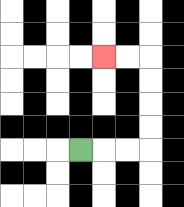{'start': '[3, 6]', 'end': '[4, 2]', 'path_directions': 'R,R,R,U,U,U,U,L,L', 'path_coordinates': '[[3, 6], [4, 6], [5, 6], [6, 6], [6, 5], [6, 4], [6, 3], [6, 2], [5, 2], [4, 2]]'}